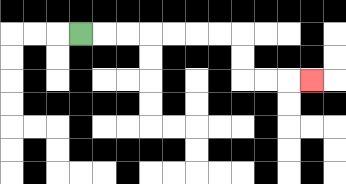{'start': '[3, 1]', 'end': '[13, 3]', 'path_directions': 'R,R,R,R,R,R,R,D,D,R,R,R', 'path_coordinates': '[[3, 1], [4, 1], [5, 1], [6, 1], [7, 1], [8, 1], [9, 1], [10, 1], [10, 2], [10, 3], [11, 3], [12, 3], [13, 3]]'}